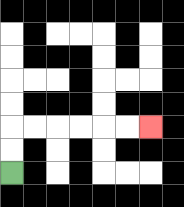{'start': '[0, 7]', 'end': '[6, 5]', 'path_directions': 'U,U,R,R,R,R,R,R', 'path_coordinates': '[[0, 7], [0, 6], [0, 5], [1, 5], [2, 5], [3, 5], [4, 5], [5, 5], [6, 5]]'}